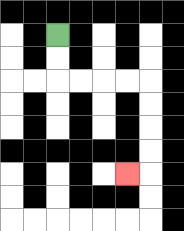{'start': '[2, 1]', 'end': '[5, 7]', 'path_directions': 'D,D,R,R,R,R,D,D,D,D,L', 'path_coordinates': '[[2, 1], [2, 2], [2, 3], [3, 3], [4, 3], [5, 3], [6, 3], [6, 4], [6, 5], [6, 6], [6, 7], [5, 7]]'}